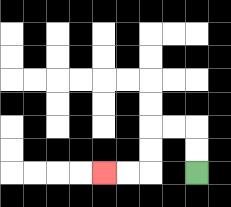{'start': '[8, 7]', 'end': '[4, 7]', 'path_directions': 'U,U,L,L,D,D,L,L', 'path_coordinates': '[[8, 7], [8, 6], [8, 5], [7, 5], [6, 5], [6, 6], [6, 7], [5, 7], [4, 7]]'}